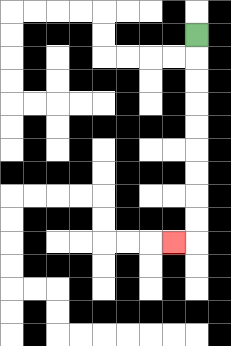{'start': '[8, 1]', 'end': '[7, 10]', 'path_directions': 'D,D,D,D,D,D,D,D,D,L', 'path_coordinates': '[[8, 1], [8, 2], [8, 3], [8, 4], [8, 5], [8, 6], [8, 7], [8, 8], [8, 9], [8, 10], [7, 10]]'}